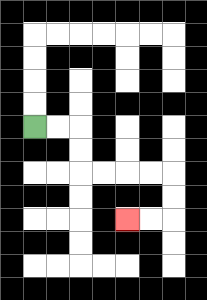{'start': '[1, 5]', 'end': '[5, 9]', 'path_directions': 'R,R,D,D,R,R,R,R,D,D,L,L', 'path_coordinates': '[[1, 5], [2, 5], [3, 5], [3, 6], [3, 7], [4, 7], [5, 7], [6, 7], [7, 7], [7, 8], [7, 9], [6, 9], [5, 9]]'}